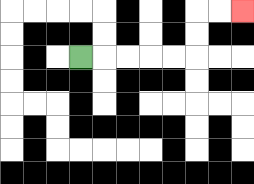{'start': '[3, 2]', 'end': '[10, 0]', 'path_directions': 'R,R,R,R,R,U,U,R,R', 'path_coordinates': '[[3, 2], [4, 2], [5, 2], [6, 2], [7, 2], [8, 2], [8, 1], [8, 0], [9, 0], [10, 0]]'}